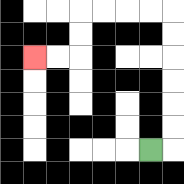{'start': '[6, 6]', 'end': '[1, 2]', 'path_directions': 'R,U,U,U,U,U,U,L,L,L,L,D,D,L,L', 'path_coordinates': '[[6, 6], [7, 6], [7, 5], [7, 4], [7, 3], [7, 2], [7, 1], [7, 0], [6, 0], [5, 0], [4, 0], [3, 0], [3, 1], [3, 2], [2, 2], [1, 2]]'}